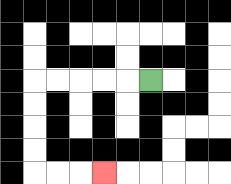{'start': '[6, 3]', 'end': '[4, 7]', 'path_directions': 'L,L,L,L,L,D,D,D,D,R,R,R', 'path_coordinates': '[[6, 3], [5, 3], [4, 3], [3, 3], [2, 3], [1, 3], [1, 4], [1, 5], [1, 6], [1, 7], [2, 7], [3, 7], [4, 7]]'}